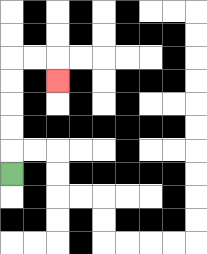{'start': '[0, 7]', 'end': '[2, 3]', 'path_directions': 'U,U,U,U,U,R,R,D', 'path_coordinates': '[[0, 7], [0, 6], [0, 5], [0, 4], [0, 3], [0, 2], [1, 2], [2, 2], [2, 3]]'}